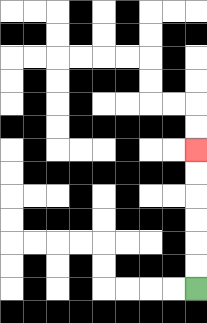{'start': '[8, 12]', 'end': '[8, 6]', 'path_directions': 'U,U,U,U,U,U', 'path_coordinates': '[[8, 12], [8, 11], [8, 10], [8, 9], [8, 8], [8, 7], [8, 6]]'}